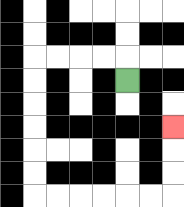{'start': '[5, 3]', 'end': '[7, 5]', 'path_directions': 'U,L,L,L,L,D,D,D,D,D,D,R,R,R,R,R,R,U,U,U', 'path_coordinates': '[[5, 3], [5, 2], [4, 2], [3, 2], [2, 2], [1, 2], [1, 3], [1, 4], [1, 5], [1, 6], [1, 7], [1, 8], [2, 8], [3, 8], [4, 8], [5, 8], [6, 8], [7, 8], [7, 7], [7, 6], [7, 5]]'}